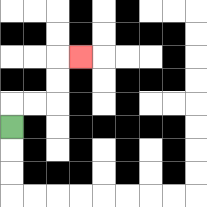{'start': '[0, 5]', 'end': '[3, 2]', 'path_directions': 'U,R,R,U,U,R', 'path_coordinates': '[[0, 5], [0, 4], [1, 4], [2, 4], [2, 3], [2, 2], [3, 2]]'}